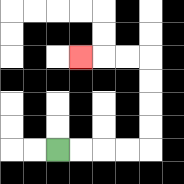{'start': '[2, 6]', 'end': '[3, 2]', 'path_directions': 'R,R,R,R,U,U,U,U,L,L,L', 'path_coordinates': '[[2, 6], [3, 6], [4, 6], [5, 6], [6, 6], [6, 5], [6, 4], [6, 3], [6, 2], [5, 2], [4, 2], [3, 2]]'}